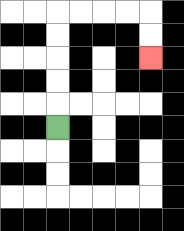{'start': '[2, 5]', 'end': '[6, 2]', 'path_directions': 'U,U,U,U,U,R,R,R,R,D,D', 'path_coordinates': '[[2, 5], [2, 4], [2, 3], [2, 2], [2, 1], [2, 0], [3, 0], [4, 0], [5, 0], [6, 0], [6, 1], [6, 2]]'}